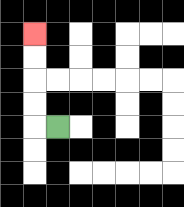{'start': '[2, 5]', 'end': '[1, 1]', 'path_directions': 'L,U,U,U,U', 'path_coordinates': '[[2, 5], [1, 5], [1, 4], [1, 3], [1, 2], [1, 1]]'}